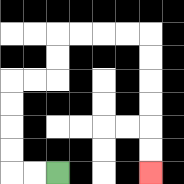{'start': '[2, 7]', 'end': '[6, 7]', 'path_directions': 'L,L,U,U,U,U,R,R,U,U,R,R,R,R,D,D,D,D,D,D', 'path_coordinates': '[[2, 7], [1, 7], [0, 7], [0, 6], [0, 5], [0, 4], [0, 3], [1, 3], [2, 3], [2, 2], [2, 1], [3, 1], [4, 1], [5, 1], [6, 1], [6, 2], [6, 3], [6, 4], [6, 5], [6, 6], [6, 7]]'}